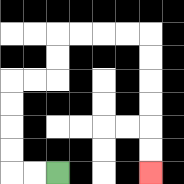{'start': '[2, 7]', 'end': '[6, 7]', 'path_directions': 'L,L,U,U,U,U,R,R,U,U,R,R,R,R,D,D,D,D,D,D', 'path_coordinates': '[[2, 7], [1, 7], [0, 7], [0, 6], [0, 5], [0, 4], [0, 3], [1, 3], [2, 3], [2, 2], [2, 1], [3, 1], [4, 1], [5, 1], [6, 1], [6, 2], [6, 3], [6, 4], [6, 5], [6, 6], [6, 7]]'}